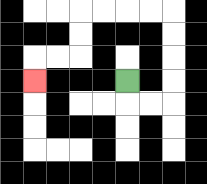{'start': '[5, 3]', 'end': '[1, 3]', 'path_directions': 'D,R,R,U,U,U,U,L,L,L,L,D,D,L,L,D', 'path_coordinates': '[[5, 3], [5, 4], [6, 4], [7, 4], [7, 3], [7, 2], [7, 1], [7, 0], [6, 0], [5, 0], [4, 0], [3, 0], [3, 1], [3, 2], [2, 2], [1, 2], [1, 3]]'}